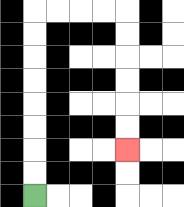{'start': '[1, 8]', 'end': '[5, 6]', 'path_directions': 'U,U,U,U,U,U,U,U,R,R,R,R,D,D,D,D,D,D', 'path_coordinates': '[[1, 8], [1, 7], [1, 6], [1, 5], [1, 4], [1, 3], [1, 2], [1, 1], [1, 0], [2, 0], [3, 0], [4, 0], [5, 0], [5, 1], [5, 2], [5, 3], [5, 4], [5, 5], [5, 6]]'}